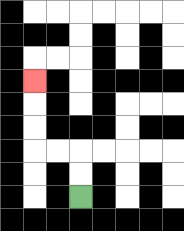{'start': '[3, 8]', 'end': '[1, 3]', 'path_directions': 'U,U,L,L,U,U,U', 'path_coordinates': '[[3, 8], [3, 7], [3, 6], [2, 6], [1, 6], [1, 5], [1, 4], [1, 3]]'}